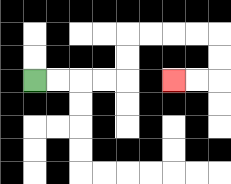{'start': '[1, 3]', 'end': '[7, 3]', 'path_directions': 'R,R,R,R,U,U,R,R,R,R,D,D,L,L', 'path_coordinates': '[[1, 3], [2, 3], [3, 3], [4, 3], [5, 3], [5, 2], [5, 1], [6, 1], [7, 1], [8, 1], [9, 1], [9, 2], [9, 3], [8, 3], [7, 3]]'}